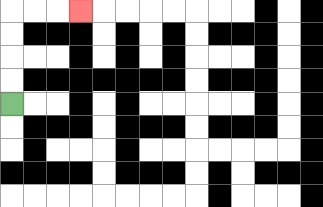{'start': '[0, 4]', 'end': '[3, 0]', 'path_directions': 'U,U,U,U,R,R,R', 'path_coordinates': '[[0, 4], [0, 3], [0, 2], [0, 1], [0, 0], [1, 0], [2, 0], [3, 0]]'}